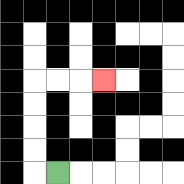{'start': '[2, 7]', 'end': '[4, 3]', 'path_directions': 'L,U,U,U,U,R,R,R', 'path_coordinates': '[[2, 7], [1, 7], [1, 6], [1, 5], [1, 4], [1, 3], [2, 3], [3, 3], [4, 3]]'}